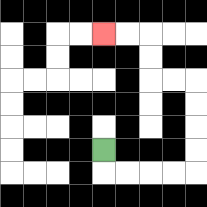{'start': '[4, 6]', 'end': '[4, 1]', 'path_directions': 'D,R,R,R,R,U,U,U,U,L,L,U,U,L,L', 'path_coordinates': '[[4, 6], [4, 7], [5, 7], [6, 7], [7, 7], [8, 7], [8, 6], [8, 5], [8, 4], [8, 3], [7, 3], [6, 3], [6, 2], [6, 1], [5, 1], [4, 1]]'}